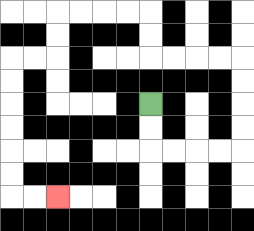{'start': '[6, 4]', 'end': '[2, 8]', 'path_directions': 'D,D,R,R,R,R,U,U,U,U,L,L,L,L,U,U,L,L,L,L,D,D,L,L,D,D,D,D,D,D,R,R', 'path_coordinates': '[[6, 4], [6, 5], [6, 6], [7, 6], [8, 6], [9, 6], [10, 6], [10, 5], [10, 4], [10, 3], [10, 2], [9, 2], [8, 2], [7, 2], [6, 2], [6, 1], [6, 0], [5, 0], [4, 0], [3, 0], [2, 0], [2, 1], [2, 2], [1, 2], [0, 2], [0, 3], [0, 4], [0, 5], [0, 6], [0, 7], [0, 8], [1, 8], [2, 8]]'}